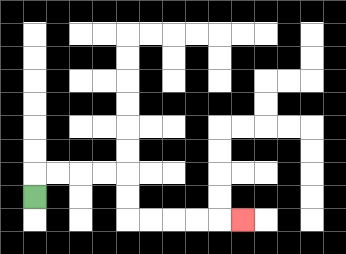{'start': '[1, 8]', 'end': '[10, 9]', 'path_directions': 'U,R,R,R,R,D,D,R,R,R,R,R', 'path_coordinates': '[[1, 8], [1, 7], [2, 7], [3, 7], [4, 7], [5, 7], [5, 8], [5, 9], [6, 9], [7, 9], [8, 9], [9, 9], [10, 9]]'}